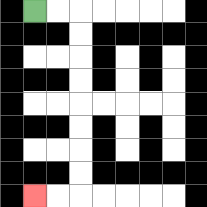{'start': '[1, 0]', 'end': '[1, 8]', 'path_directions': 'R,R,D,D,D,D,D,D,D,D,L,L', 'path_coordinates': '[[1, 0], [2, 0], [3, 0], [3, 1], [3, 2], [3, 3], [3, 4], [3, 5], [3, 6], [3, 7], [3, 8], [2, 8], [1, 8]]'}